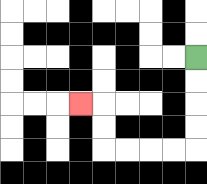{'start': '[8, 2]', 'end': '[3, 4]', 'path_directions': 'D,D,D,D,L,L,L,L,U,U,L', 'path_coordinates': '[[8, 2], [8, 3], [8, 4], [8, 5], [8, 6], [7, 6], [6, 6], [5, 6], [4, 6], [4, 5], [4, 4], [3, 4]]'}